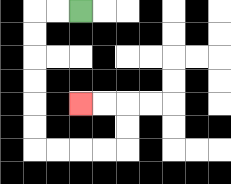{'start': '[3, 0]', 'end': '[3, 4]', 'path_directions': 'L,L,D,D,D,D,D,D,R,R,R,R,U,U,L,L', 'path_coordinates': '[[3, 0], [2, 0], [1, 0], [1, 1], [1, 2], [1, 3], [1, 4], [1, 5], [1, 6], [2, 6], [3, 6], [4, 6], [5, 6], [5, 5], [5, 4], [4, 4], [3, 4]]'}